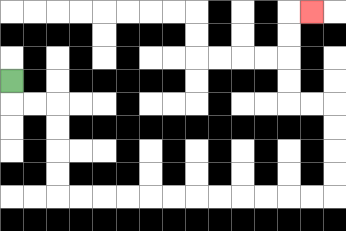{'start': '[0, 3]', 'end': '[13, 0]', 'path_directions': 'D,R,R,D,D,D,D,R,R,R,R,R,R,R,R,R,R,R,R,U,U,U,U,L,L,U,U,U,U,R', 'path_coordinates': '[[0, 3], [0, 4], [1, 4], [2, 4], [2, 5], [2, 6], [2, 7], [2, 8], [3, 8], [4, 8], [5, 8], [6, 8], [7, 8], [8, 8], [9, 8], [10, 8], [11, 8], [12, 8], [13, 8], [14, 8], [14, 7], [14, 6], [14, 5], [14, 4], [13, 4], [12, 4], [12, 3], [12, 2], [12, 1], [12, 0], [13, 0]]'}